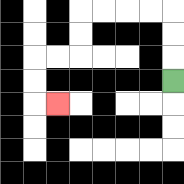{'start': '[7, 3]', 'end': '[2, 4]', 'path_directions': 'U,U,U,L,L,L,L,D,D,L,L,D,D,R', 'path_coordinates': '[[7, 3], [7, 2], [7, 1], [7, 0], [6, 0], [5, 0], [4, 0], [3, 0], [3, 1], [3, 2], [2, 2], [1, 2], [1, 3], [1, 4], [2, 4]]'}